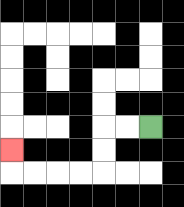{'start': '[6, 5]', 'end': '[0, 6]', 'path_directions': 'L,L,D,D,L,L,L,L,U', 'path_coordinates': '[[6, 5], [5, 5], [4, 5], [4, 6], [4, 7], [3, 7], [2, 7], [1, 7], [0, 7], [0, 6]]'}